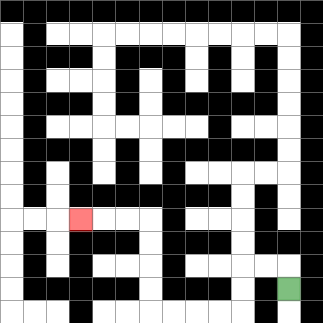{'start': '[12, 12]', 'end': '[3, 9]', 'path_directions': 'U,L,L,D,D,L,L,L,L,U,U,U,U,L,L,L', 'path_coordinates': '[[12, 12], [12, 11], [11, 11], [10, 11], [10, 12], [10, 13], [9, 13], [8, 13], [7, 13], [6, 13], [6, 12], [6, 11], [6, 10], [6, 9], [5, 9], [4, 9], [3, 9]]'}